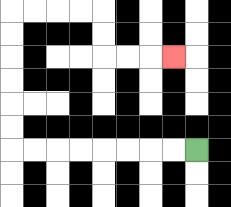{'start': '[8, 6]', 'end': '[7, 2]', 'path_directions': 'L,L,L,L,L,L,L,L,U,U,U,U,U,U,R,R,R,R,D,D,R,R,R', 'path_coordinates': '[[8, 6], [7, 6], [6, 6], [5, 6], [4, 6], [3, 6], [2, 6], [1, 6], [0, 6], [0, 5], [0, 4], [0, 3], [0, 2], [0, 1], [0, 0], [1, 0], [2, 0], [3, 0], [4, 0], [4, 1], [4, 2], [5, 2], [6, 2], [7, 2]]'}